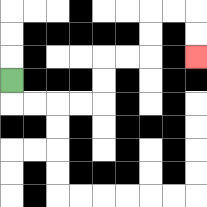{'start': '[0, 3]', 'end': '[8, 2]', 'path_directions': 'D,R,R,R,R,U,U,R,R,U,U,R,R,D,D', 'path_coordinates': '[[0, 3], [0, 4], [1, 4], [2, 4], [3, 4], [4, 4], [4, 3], [4, 2], [5, 2], [6, 2], [6, 1], [6, 0], [7, 0], [8, 0], [8, 1], [8, 2]]'}